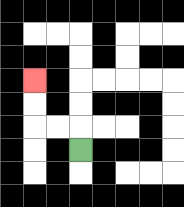{'start': '[3, 6]', 'end': '[1, 3]', 'path_directions': 'U,L,L,U,U', 'path_coordinates': '[[3, 6], [3, 5], [2, 5], [1, 5], [1, 4], [1, 3]]'}